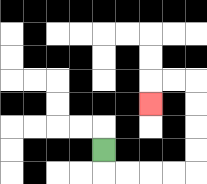{'start': '[4, 6]', 'end': '[6, 4]', 'path_directions': 'D,R,R,R,R,U,U,U,U,L,L,D', 'path_coordinates': '[[4, 6], [4, 7], [5, 7], [6, 7], [7, 7], [8, 7], [8, 6], [8, 5], [8, 4], [8, 3], [7, 3], [6, 3], [6, 4]]'}